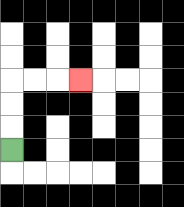{'start': '[0, 6]', 'end': '[3, 3]', 'path_directions': 'U,U,U,R,R,R', 'path_coordinates': '[[0, 6], [0, 5], [0, 4], [0, 3], [1, 3], [2, 3], [3, 3]]'}